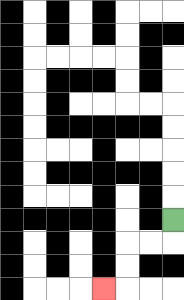{'start': '[7, 9]', 'end': '[4, 12]', 'path_directions': 'D,L,L,D,D,L', 'path_coordinates': '[[7, 9], [7, 10], [6, 10], [5, 10], [5, 11], [5, 12], [4, 12]]'}